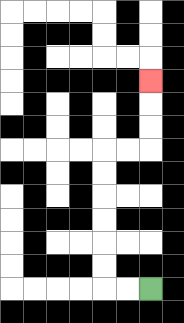{'start': '[6, 12]', 'end': '[6, 3]', 'path_directions': 'L,L,U,U,U,U,U,U,R,R,U,U,U', 'path_coordinates': '[[6, 12], [5, 12], [4, 12], [4, 11], [4, 10], [4, 9], [4, 8], [4, 7], [4, 6], [5, 6], [6, 6], [6, 5], [6, 4], [6, 3]]'}